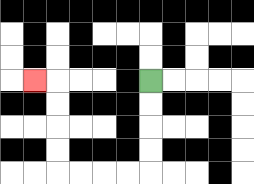{'start': '[6, 3]', 'end': '[1, 3]', 'path_directions': 'D,D,D,D,L,L,L,L,U,U,U,U,L', 'path_coordinates': '[[6, 3], [6, 4], [6, 5], [6, 6], [6, 7], [5, 7], [4, 7], [3, 7], [2, 7], [2, 6], [2, 5], [2, 4], [2, 3], [1, 3]]'}